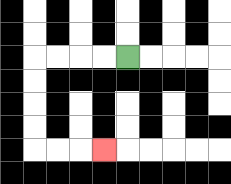{'start': '[5, 2]', 'end': '[4, 6]', 'path_directions': 'L,L,L,L,D,D,D,D,R,R,R', 'path_coordinates': '[[5, 2], [4, 2], [3, 2], [2, 2], [1, 2], [1, 3], [1, 4], [1, 5], [1, 6], [2, 6], [3, 6], [4, 6]]'}